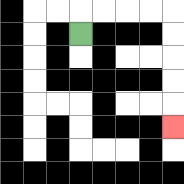{'start': '[3, 1]', 'end': '[7, 5]', 'path_directions': 'U,R,R,R,R,D,D,D,D,D', 'path_coordinates': '[[3, 1], [3, 0], [4, 0], [5, 0], [6, 0], [7, 0], [7, 1], [7, 2], [7, 3], [7, 4], [7, 5]]'}